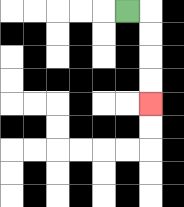{'start': '[5, 0]', 'end': '[6, 4]', 'path_directions': 'R,D,D,D,D', 'path_coordinates': '[[5, 0], [6, 0], [6, 1], [6, 2], [6, 3], [6, 4]]'}